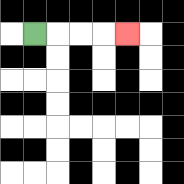{'start': '[1, 1]', 'end': '[5, 1]', 'path_directions': 'R,R,R,R', 'path_coordinates': '[[1, 1], [2, 1], [3, 1], [4, 1], [5, 1]]'}